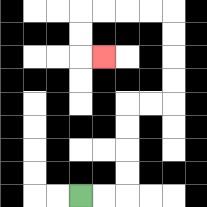{'start': '[3, 8]', 'end': '[4, 2]', 'path_directions': 'R,R,U,U,U,U,R,R,U,U,U,U,L,L,L,L,D,D,R', 'path_coordinates': '[[3, 8], [4, 8], [5, 8], [5, 7], [5, 6], [5, 5], [5, 4], [6, 4], [7, 4], [7, 3], [7, 2], [7, 1], [7, 0], [6, 0], [5, 0], [4, 0], [3, 0], [3, 1], [3, 2], [4, 2]]'}